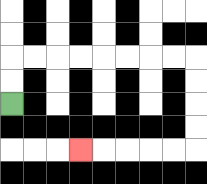{'start': '[0, 4]', 'end': '[3, 6]', 'path_directions': 'U,U,R,R,R,R,R,R,R,R,D,D,D,D,L,L,L,L,L', 'path_coordinates': '[[0, 4], [0, 3], [0, 2], [1, 2], [2, 2], [3, 2], [4, 2], [5, 2], [6, 2], [7, 2], [8, 2], [8, 3], [8, 4], [8, 5], [8, 6], [7, 6], [6, 6], [5, 6], [4, 6], [3, 6]]'}